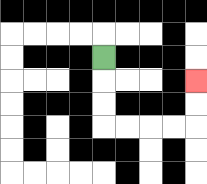{'start': '[4, 2]', 'end': '[8, 3]', 'path_directions': 'D,D,D,R,R,R,R,U,U', 'path_coordinates': '[[4, 2], [4, 3], [4, 4], [4, 5], [5, 5], [6, 5], [7, 5], [8, 5], [8, 4], [8, 3]]'}